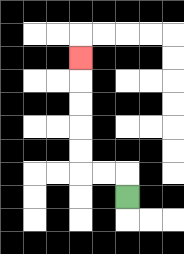{'start': '[5, 8]', 'end': '[3, 2]', 'path_directions': 'U,L,L,U,U,U,U,U', 'path_coordinates': '[[5, 8], [5, 7], [4, 7], [3, 7], [3, 6], [3, 5], [3, 4], [3, 3], [3, 2]]'}